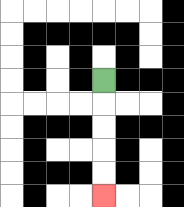{'start': '[4, 3]', 'end': '[4, 8]', 'path_directions': 'D,D,D,D,D', 'path_coordinates': '[[4, 3], [4, 4], [4, 5], [4, 6], [4, 7], [4, 8]]'}